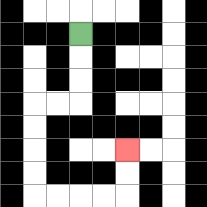{'start': '[3, 1]', 'end': '[5, 6]', 'path_directions': 'D,D,D,L,L,D,D,D,D,R,R,R,R,U,U', 'path_coordinates': '[[3, 1], [3, 2], [3, 3], [3, 4], [2, 4], [1, 4], [1, 5], [1, 6], [1, 7], [1, 8], [2, 8], [3, 8], [4, 8], [5, 8], [5, 7], [5, 6]]'}